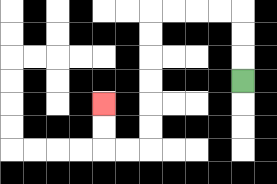{'start': '[10, 3]', 'end': '[4, 4]', 'path_directions': 'U,U,U,L,L,L,L,D,D,D,D,D,D,L,L,U,U', 'path_coordinates': '[[10, 3], [10, 2], [10, 1], [10, 0], [9, 0], [8, 0], [7, 0], [6, 0], [6, 1], [6, 2], [6, 3], [6, 4], [6, 5], [6, 6], [5, 6], [4, 6], [4, 5], [4, 4]]'}